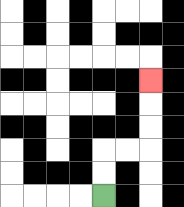{'start': '[4, 8]', 'end': '[6, 3]', 'path_directions': 'U,U,R,R,U,U,U', 'path_coordinates': '[[4, 8], [4, 7], [4, 6], [5, 6], [6, 6], [6, 5], [6, 4], [6, 3]]'}